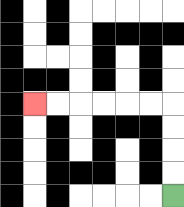{'start': '[7, 8]', 'end': '[1, 4]', 'path_directions': 'U,U,U,U,L,L,L,L,L,L', 'path_coordinates': '[[7, 8], [7, 7], [7, 6], [7, 5], [7, 4], [6, 4], [5, 4], [4, 4], [3, 4], [2, 4], [1, 4]]'}